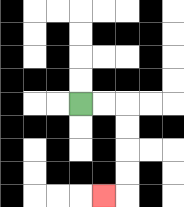{'start': '[3, 4]', 'end': '[4, 8]', 'path_directions': 'R,R,D,D,D,D,L', 'path_coordinates': '[[3, 4], [4, 4], [5, 4], [5, 5], [5, 6], [5, 7], [5, 8], [4, 8]]'}